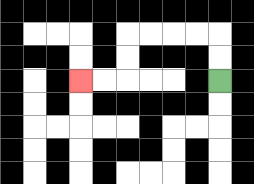{'start': '[9, 3]', 'end': '[3, 3]', 'path_directions': 'U,U,L,L,L,L,D,D,L,L', 'path_coordinates': '[[9, 3], [9, 2], [9, 1], [8, 1], [7, 1], [6, 1], [5, 1], [5, 2], [5, 3], [4, 3], [3, 3]]'}